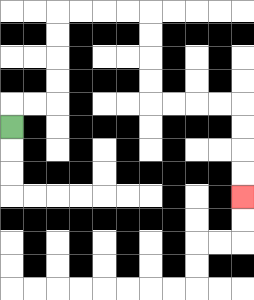{'start': '[0, 5]', 'end': '[10, 8]', 'path_directions': 'U,R,R,U,U,U,U,R,R,R,R,D,D,D,D,R,R,R,R,D,D,D,D', 'path_coordinates': '[[0, 5], [0, 4], [1, 4], [2, 4], [2, 3], [2, 2], [2, 1], [2, 0], [3, 0], [4, 0], [5, 0], [6, 0], [6, 1], [6, 2], [6, 3], [6, 4], [7, 4], [8, 4], [9, 4], [10, 4], [10, 5], [10, 6], [10, 7], [10, 8]]'}